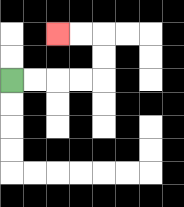{'start': '[0, 3]', 'end': '[2, 1]', 'path_directions': 'R,R,R,R,U,U,L,L', 'path_coordinates': '[[0, 3], [1, 3], [2, 3], [3, 3], [4, 3], [4, 2], [4, 1], [3, 1], [2, 1]]'}